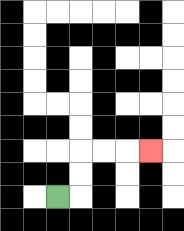{'start': '[2, 8]', 'end': '[6, 6]', 'path_directions': 'R,U,U,R,R,R', 'path_coordinates': '[[2, 8], [3, 8], [3, 7], [3, 6], [4, 6], [5, 6], [6, 6]]'}